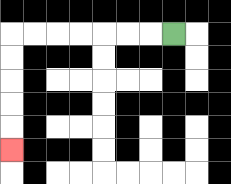{'start': '[7, 1]', 'end': '[0, 6]', 'path_directions': 'L,L,L,L,L,L,L,D,D,D,D,D', 'path_coordinates': '[[7, 1], [6, 1], [5, 1], [4, 1], [3, 1], [2, 1], [1, 1], [0, 1], [0, 2], [0, 3], [0, 4], [0, 5], [0, 6]]'}